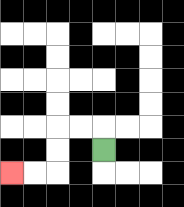{'start': '[4, 6]', 'end': '[0, 7]', 'path_directions': 'U,L,L,D,D,L,L', 'path_coordinates': '[[4, 6], [4, 5], [3, 5], [2, 5], [2, 6], [2, 7], [1, 7], [0, 7]]'}